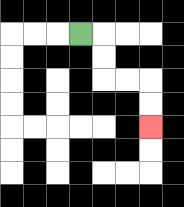{'start': '[3, 1]', 'end': '[6, 5]', 'path_directions': 'R,D,D,R,R,D,D', 'path_coordinates': '[[3, 1], [4, 1], [4, 2], [4, 3], [5, 3], [6, 3], [6, 4], [6, 5]]'}